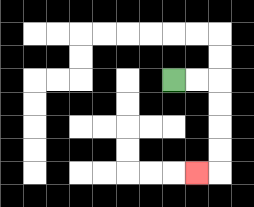{'start': '[7, 3]', 'end': '[8, 7]', 'path_directions': 'R,R,D,D,D,D,L', 'path_coordinates': '[[7, 3], [8, 3], [9, 3], [9, 4], [9, 5], [9, 6], [9, 7], [8, 7]]'}